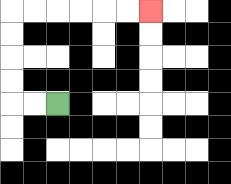{'start': '[2, 4]', 'end': '[6, 0]', 'path_directions': 'L,L,U,U,U,U,R,R,R,R,R,R', 'path_coordinates': '[[2, 4], [1, 4], [0, 4], [0, 3], [0, 2], [0, 1], [0, 0], [1, 0], [2, 0], [3, 0], [4, 0], [5, 0], [6, 0]]'}